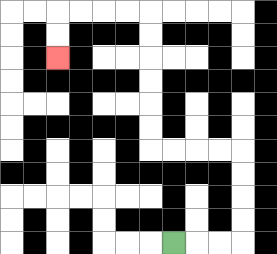{'start': '[7, 10]', 'end': '[2, 2]', 'path_directions': 'R,R,R,U,U,U,U,L,L,L,L,U,U,U,U,U,U,L,L,L,L,D,D', 'path_coordinates': '[[7, 10], [8, 10], [9, 10], [10, 10], [10, 9], [10, 8], [10, 7], [10, 6], [9, 6], [8, 6], [7, 6], [6, 6], [6, 5], [6, 4], [6, 3], [6, 2], [6, 1], [6, 0], [5, 0], [4, 0], [3, 0], [2, 0], [2, 1], [2, 2]]'}